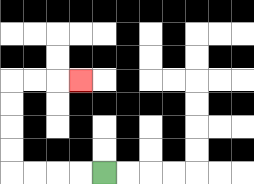{'start': '[4, 7]', 'end': '[3, 3]', 'path_directions': 'L,L,L,L,U,U,U,U,R,R,R', 'path_coordinates': '[[4, 7], [3, 7], [2, 7], [1, 7], [0, 7], [0, 6], [0, 5], [0, 4], [0, 3], [1, 3], [2, 3], [3, 3]]'}